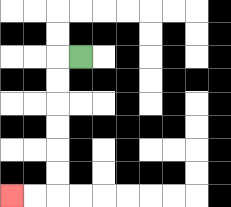{'start': '[3, 2]', 'end': '[0, 8]', 'path_directions': 'L,D,D,D,D,D,D,L,L', 'path_coordinates': '[[3, 2], [2, 2], [2, 3], [2, 4], [2, 5], [2, 6], [2, 7], [2, 8], [1, 8], [0, 8]]'}